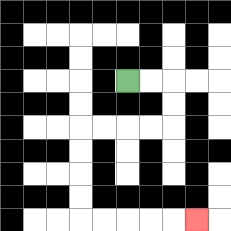{'start': '[5, 3]', 'end': '[8, 9]', 'path_directions': 'R,R,D,D,L,L,L,L,D,D,D,D,R,R,R,R,R', 'path_coordinates': '[[5, 3], [6, 3], [7, 3], [7, 4], [7, 5], [6, 5], [5, 5], [4, 5], [3, 5], [3, 6], [3, 7], [3, 8], [3, 9], [4, 9], [5, 9], [6, 9], [7, 9], [8, 9]]'}